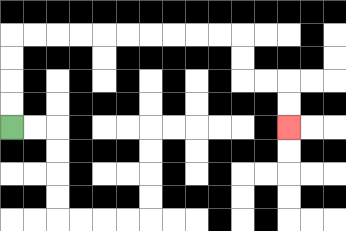{'start': '[0, 5]', 'end': '[12, 5]', 'path_directions': 'U,U,U,U,R,R,R,R,R,R,R,R,R,R,D,D,R,R,D,D', 'path_coordinates': '[[0, 5], [0, 4], [0, 3], [0, 2], [0, 1], [1, 1], [2, 1], [3, 1], [4, 1], [5, 1], [6, 1], [7, 1], [8, 1], [9, 1], [10, 1], [10, 2], [10, 3], [11, 3], [12, 3], [12, 4], [12, 5]]'}